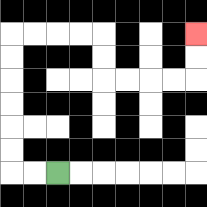{'start': '[2, 7]', 'end': '[8, 1]', 'path_directions': 'L,L,U,U,U,U,U,U,R,R,R,R,D,D,R,R,R,R,U,U', 'path_coordinates': '[[2, 7], [1, 7], [0, 7], [0, 6], [0, 5], [0, 4], [0, 3], [0, 2], [0, 1], [1, 1], [2, 1], [3, 1], [4, 1], [4, 2], [4, 3], [5, 3], [6, 3], [7, 3], [8, 3], [8, 2], [8, 1]]'}